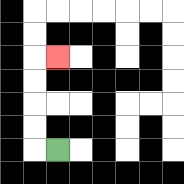{'start': '[2, 6]', 'end': '[2, 2]', 'path_directions': 'L,U,U,U,U,R', 'path_coordinates': '[[2, 6], [1, 6], [1, 5], [1, 4], [1, 3], [1, 2], [2, 2]]'}